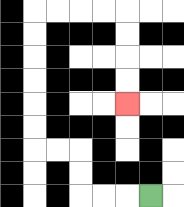{'start': '[6, 8]', 'end': '[5, 4]', 'path_directions': 'L,L,L,U,U,L,L,U,U,U,U,U,U,R,R,R,R,D,D,D,D', 'path_coordinates': '[[6, 8], [5, 8], [4, 8], [3, 8], [3, 7], [3, 6], [2, 6], [1, 6], [1, 5], [1, 4], [1, 3], [1, 2], [1, 1], [1, 0], [2, 0], [3, 0], [4, 0], [5, 0], [5, 1], [5, 2], [5, 3], [5, 4]]'}